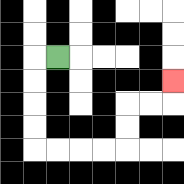{'start': '[2, 2]', 'end': '[7, 3]', 'path_directions': 'L,D,D,D,D,R,R,R,R,U,U,R,R,U', 'path_coordinates': '[[2, 2], [1, 2], [1, 3], [1, 4], [1, 5], [1, 6], [2, 6], [3, 6], [4, 6], [5, 6], [5, 5], [5, 4], [6, 4], [7, 4], [7, 3]]'}